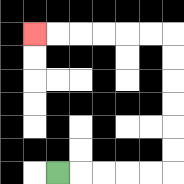{'start': '[2, 7]', 'end': '[1, 1]', 'path_directions': 'R,R,R,R,R,U,U,U,U,U,U,L,L,L,L,L,L', 'path_coordinates': '[[2, 7], [3, 7], [4, 7], [5, 7], [6, 7], [7, 7], [7, 6], [7, 5], [7, 4], [7, 3], [7, 2], [7, 1], [6, 1], [5, 1], [4, 1], [3, 1], [2, 1], [1, 1]]'}